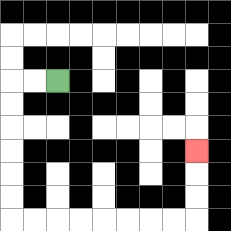{'start': '[2, 3]', 'end': '[8, 6]', 'path_directions': 'L,L,D,D,D,D,D,D,R,R,R,R,R,R,R,R,U,U,U', 'path_coordinates': '[[2, 3], [1, 3], [0, 3], [0, 4], [0, 5], [0, 6], [0, 7], [0, 8], [0, 9], [1, 9], [2, 9], [3, 9], [4, 9], [5, 9], [6, 9], [7, 9], [8, 9], [8, 8], [8, 7], [8, 6]]'}